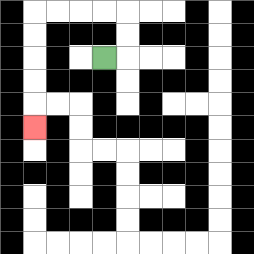{'start': '[4, 2]', 'end': '[1, 5]', 'path_directions': 'R,U,U,L,L,L,L,D,D,D,D,D', 'path_coordinates': '[[4, 2], [5, 2], [5, 1], [5, 0], [4, 0], [3, 0], [2, 0], [1, 0], [1, 1], [1, 2], [1, 3], [1, 4], [1, 5]]'}